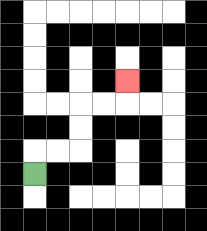{'start': '[1, 7]', 'end': '[5, 3]', 'path_directions': 'U,R,R,U,U,R,R,U', 'path_coordinates': '[[1, 7], [1, 6], [2, 6], [3, 6], [3, 5], [3, 4], [4, 4], [5, 4], [5, 3]]'}